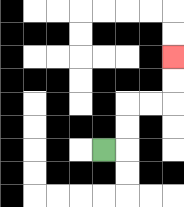{'start': '[4, 6]', 'end': '[7, 2]', 'path_directions': 'R,U,U,R,R,U,U', 'path_coordinates': '[[4, 6], [5, 6], [5, 5], [5, 4], [6, 4], [7, 4], [7, 3], [7, 2]]'}